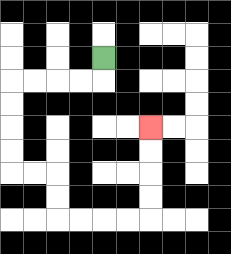{'start': '[4, 2]', 'end': '[6, 5]', 'path_directions': 'D,L,L,L,L,D,D,D,D,R,R,D,D,R,R,R,R,U,U,U,U', 'path_coordinates': '[[4, 2], [4, 3], [3, 3], [2, 3], [1, 3], [0, 3], [0, 4], [0, 5], [0, 6], [0, 7], [1, 7], [2, 7], [2, 8], [2, 9], [3, 9], [4, 9], [5, 9], [6, 9], [6, 8], [6, 7], [6, 6], [6, 5]]'}